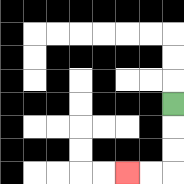{'start': '[7, 4]', 'end': '[5, 7]', 'path_directions': 'D,D,D,L,L', 'path_coordinates': '[[7, 4], [7, 5], [7, 6], [7, 7], [6, 7], [5, 7]]'}